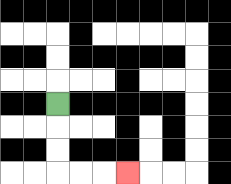{'start': '[2, 4]', 'end': '[5, 7]', 'path_directions': 'D,D,D,R,R,R', 'path_coordinates': '[[2, 4], [2, 5], [2, 6], [2, 7], [3, 7], [4, 7], [5, 7]]'}